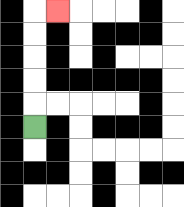{'start': '[1, 5]', 'end': '[2, 0]', 'path_directions': 'U,U,U,U,U,R', 'path_coordinates': '[[1, 5], [1, 4], [1, 3], [1, 2], [1, 1], [1, 0], [2, 0]]'}